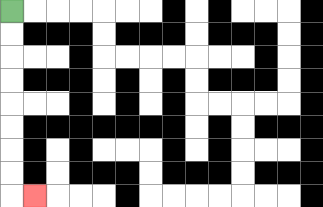{'start': '[0, 0]', 'end': '[1, 8]', 'path_directions': 'D,D,D,D,D,D,D,D,R', 'path_coordinates': '[[0, 0], [0, 1], [0, 2], [0, 3], [0, 4], [0, 5], [0, 6], [0, 7], [0, 8], [1, 8]]'}